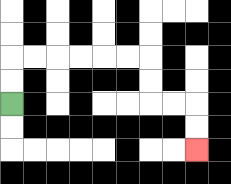{'start': '[0, 4]', 'end': '[8, 6]', 'path_directions': 'U,U,R,R,R,R,R,R,D,D,R,R,D,D', 'path_coordinates': '[[0, 4], [0, 3], [0, 2], [1, 2], [2, 2], [3, 2], [4, 2], [5, 2], [6, 2], [6, 3], [6, 4], [7, 4], [8, 4], [8, 5], [8, 6]]'}